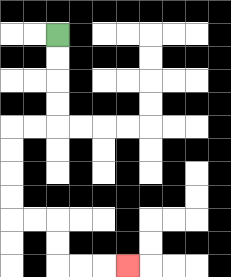{'start': '[2, 1]', 'end': '[5, 11]', 'path_directions': 'D,D,D,D,L,L,D,D,D,D,R,R,D,D,R,R,R', 'path_coordinates': '[[2, 1], [2, 2], [2, 3], [2, 4], [2, 5], [1, 5], [0, 5], [0, 6], [0, 7], [0, 8], [0, 9], [1, 9], [2, 9], [2, 10], [2, 11], [3, 11], [4, 11], [5, 11]]'}